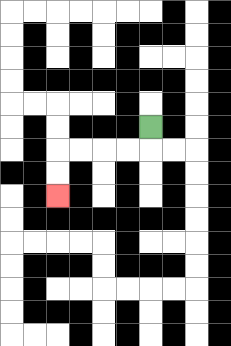{'start': '[6, 5]', 'end': '[2, 8]', 'path_directions': 'D,L,L,L,L,D,D', 'path_coordinates': '[[6, 5], [6, 6], [5, 6], [4, 6], [3, 6], [2, 6], [2, 7], [2, 8]]'}